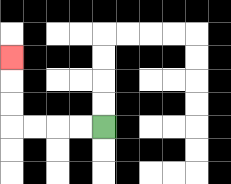{'start': '[4, 5]', 'end': '[0, 2]', 'path_directions': 'L,L,L,L,U,U,U', 'path_coordinates': '[[4, 5], [3, 5], [2, 5], [1, 5], [0, 5], [0, 4], [0, 3], [0, 2]]'}